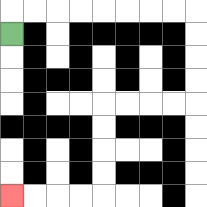{'start': '[0, 1]', 'end': '[0, 8]', 'path_directions': 'U,R,R,R,R,R,R,R,R,D,D,D,D,L,L,L,L,D,D,D,D,L,L,L,L', 'path_coordinates': '[[0, 1], [0, 0], [1, 0], [2, 0], [3, 0], [4, 0], [5, 0], [6, 0], [7, 0], [8, 0], [8, 1], [8, 2], [8, 3], [8, 4], [7, 4], [6, 4], [5, 4], [4, 4], [4, 5], [4, 6], [4, 7], [4, 8], [3, 8], [2, 8], [1, 8], [0, 8]]'}